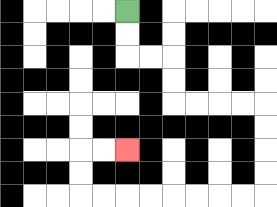{'start': '[5, 0]', 'end': '[5, 6]', 'path_directions': 'D,D,R,R,D,D,R,R,R,R,D,D,D,D,L,L,L,L,L,L,L,L,U,U,R,R', 'path_coordinates': '[[5, 0], [5, 1], [5, 2], [6, 2], [7, 2], [7, 3], [7, 4], [8, 4], [9, 4], [10, 4], [11, 4], [11, 5], [11, 6], [11, 7], [11, 8], [10, 8], [9, 8], [8, 8], [7, 8], [6, 8], [5, 8], [4, 8], [3, 8], [3, 7], [3, 6], [4, 6], [5, 6]]'}